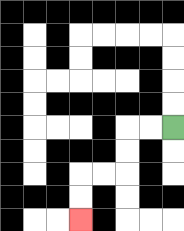{'start': '[7, 5]', 'end': '[3, 9]', 'path_directions': 'L,L,D,D,L,L,D,D', 'path_coordinates': '[[7, 5], [6, 5], [5, 5], [5, 6], [5, 7], [4, 7], [3, 7], [3, 8], [3, 9]]'}